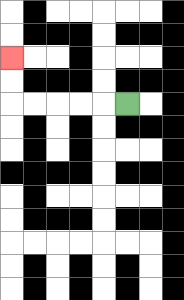{'start': '[5, 4]', 'end': '[0, 2]', 'path_directions': 'L,L,L,L,L,U,U', 'path_coordinates': '[[5, 4], [4, 4], [3, 4], [2, 4], [1, 4], [0, 4], [0, 3], [0, 2]]'}